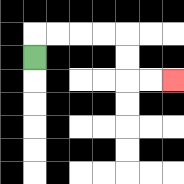{'start': '[1, 2]', 'end': '[7, 3]', 'path_directions': 'U,R,R,R,R,D,D,R,R', 'path_coordinates': '[[1, 2], [1, 1], [2, 1], [3, 1], [4, 1], [5, 1], [5, 2], [5, 3], [6, 3], [7, 3]]'}